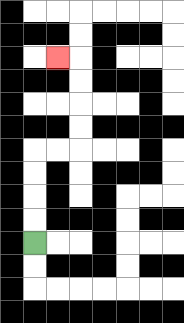{'start': '[1, 10]', 'end': '[2, 2]', 'path_directions': 'U,U,U,U,R,R,U,U,U,U,L', 'path_coordinates': '[[1, 10], [1, 9], [1, 8], [1, 7], [1, 6], [2, 6], [3, 6], [3, 5], [3, 4], [3, 3], [3, 2], [2, 2]]'}